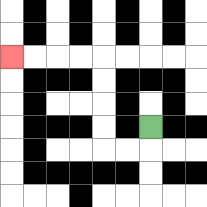{'start': '[6, 5]', 'end': '[0, 2]', 'path_directions': 'D,L,L,U,U,U,U,L,L,L,L', 'path_coordinates': '[[6, 5], [6, 6], [5, 6], [4, 6], [4, 5], [4, 4], [4, 3], [4, 2], [3, 2], [2, 2], [1, 2], [0, 2]]'}